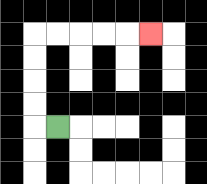{'start': '[2, 5]', 'end': '[6, 1]', 'path_directions': 'L,U,U,U,U,R,R,R,R,R', 'path_coordinates': '[[2, 5], [1, 5], [1, 4], [1, 3], [1, 2], [1, 1], [2, 1], [3, 1], [4, 1], [5, 1], [6, 1]]'}